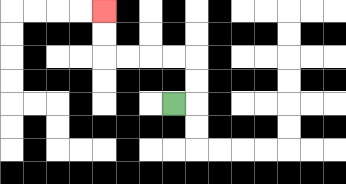{'start': '[7, 4]', 'end': '[4, 0]', 'path_directions': 'R,U,U,L,L,L,L,U,U', 'path_coordinates': '[[7, 4], [8, 4], [8, 3], [8, 2], [7, 2], [6, 2], [5, 2], [4, 2], [4, 1], [4, 0]]'}